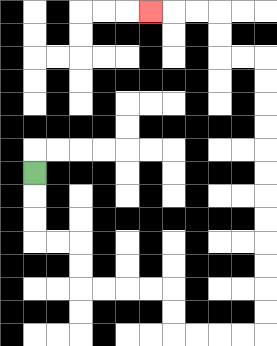{'start': '[1, 7]', 'end': '[6, 0]', 'path_directions': 'D,D,D,R,R,D,D,R,R,R,R,D,D,R,R,R,R,U,U,U,U,U,U,U,U,U,U,U,U,L,L,U,U,L,L,L', 'path_coordinates': '[[1, 7], [1, 8], [1, 9], [1, 10], [2, 10], [3, 10], [3, 11], [3, 12], [4, 12], [5, 12], [6, 12], [7, 12], [7, 13], [7, 14], [8, 14], [9, 14], [10, 14], [11, 14], [11, 13], [11, 12], [11, 11], [11, 10], [11, 9], [11, 8], [11, 7], [11, 6], [11, 5], [11, 4], [11, 3], [11, 2], [10, 2], [9, 2], [9, 1], [9, 0], [8, 0], [7, 0], [6, 0]]'}